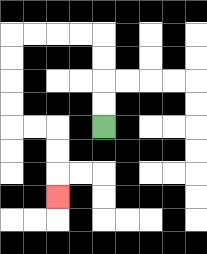{'start': '[4, 5]', 'end': '[2, 8]', 'path_directions': 'U,U,U,U,L,L,L,L,D,D,D,D,R,R,D,D,D', 'path_coordinates': '[[4, 5], [4, 4], [4, 3], [4, 2], [4, 1], [3, 1], [2, 1], [1, 1], [0, 1], [0, 2], [0, 3], [0, 4], [0, 5], [1, 5], [2, 5], [2, 6], [2, 7], [2, 8]]'}